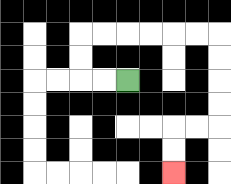{'start': '[5, 3]', 'end': '[7, 7]', 'path_directions': 'L,L,U,U,R,R,R,R,R,R,D,D,D,D,L,L,D,D', 'path_coordinates': '[[5, 3], [4, 3], [3, 3], [3, 2], [3, 1], [4, 1], [5, 1], [6, 1], [7, 1], [8, 1], [9, 1], [9, 2], [9, 3], [9, 4], [9, 5], [8, 5], [7, 5], [7, 6], [7, 7]]'}